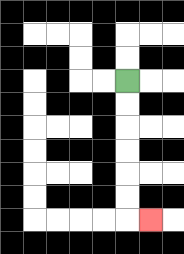{'start': '[5, 3]', 'end': '[6, 9]', 'path_directions': 'D,D,D,D,D,D,R', 'path_coordinates': '[[5, 3], [5, 4], [5, 5], [5, 6], [5, 7], [5, 8], [5, 9], [6, 9]]'}